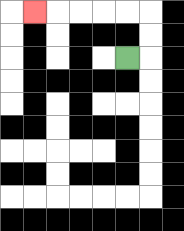{'start': '[5, 2]', 'end': '[1, 0]', 'path_directions': 'R,U,U,L,L,L,L,L', 'path_coordinates': '[[5, 2], [6, 2], [6, 1], [6, 0], [5, 0], [4, 0], [3, 0], [2, 0], [1, 0]]'}